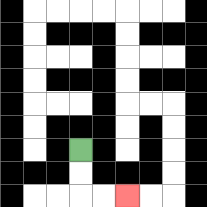{'start': '[3, 6]', 'end': '[5, 8]', 'path_directions': 'D,D,R,R', 'path_coordinates': '[[3, 6], [3, 7], [3, 8], [4, 8], [5, 8]]'}